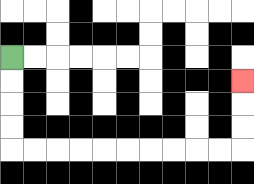{'start': '[0, 2]', 'end': '[10, 3]', 'path_directions': 'D,D,D,D,R,R,R,R,R,R,R,R,R,R,U,U,U', 'path_coordinates': '[[0, 2], [0, 3], [0, 4], [0, 5], [0, 6], [1, 6], [2, 6], [3, 6], [4, 6], [5, 6], [6, 6], [7, 6], [8, 6], [9, 6], [10, 6], [10, 5], [10, 4], [10, 3]]'}